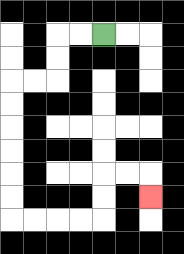{'start': '[4, 1]', 'end': '[6, 8]', 'path_directions': 'L,L,D,D,L,L,D,D,D,D,D,D,R,R,R,R,U,U,R,R,D', 'path_coordinates': '[[4, 1], [3, 1], [2, 1], [2, 2], [2, 3], [1, 3], [0, 3], [0, 4], [0, 5], [0, 6], [0, 7], [0, 8], [0, 9], [1, 9], [2, 9], [3, 9], [4, 9], [4, 8], [4, 7], [5, 7], [6, 7], [6, 8]]'}